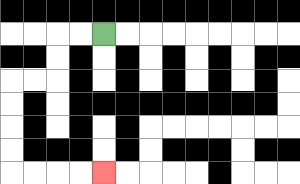{'start': '[4, 1]', 'end': '[4, 7]', 'path_directions': 'L,L,D,D,L,L,D,D,D,D,R,R,R,R', 'path_coordinates': '[[4, 1], [3, 1], [2, 1], [2, 2], [2, 3], [1, 3], [0, 3], [0, 4], [0, 5], [0, 6], [0, 7], [1, 7], [2, 7], [3, 7], [4, 7]]'}